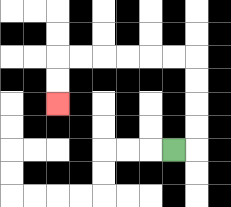{'start': '[7, 6]', 'end': '[2, 4]', 'path_directions': 'R,U,U,U,U,L,L,L,L,L,L,D,D', 'path_coordinates': '[[7, 6], [8, 6], [8, 5], [8, 4], [8, 3], [8, 2], [7, 2], [6, 2], [5, 2], [4, 2], [3, 2], [2, 2], [2, 3], [2, 4]]'}